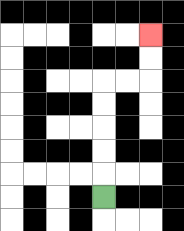{'start': '[4, 8]', 'end': '[6, 1]', 'path_directions': 'U,U,U,U,U,R,R,U,U', 'path_coordinates': '[[4, 8], [4, 7], [4, 6], [4, 5], [4, 4], [4, 3], [5, 3], [6, 3], [6, 2], [6, 1]]'}